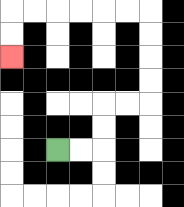{'start': '[2, 6]', 'end': '[0, 2]', 'path_directions': 'R,R,U,U,R,R,U,U,U,U,L,L,L,L,L,L,D,D', 'path_coordinates': '[[2, 6], [3, 6], [4, 6], [4, 5], [4, 4], [5, 4], [6, 4], [6, 3], [6, 2], [6, 1], [6, 0], [5, 0], [4, 0], [3, 0], [2, 0], [1, 0], [0, 0], [0, 1], [0, 2]]'}